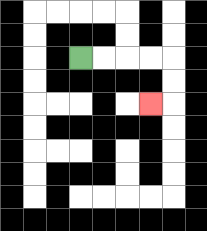{'start': '[3, 2]', 'end': '[6, 4]', 'path_directions': 'R,R,R,R,D,D,L', 'path_coordinates': '[[3, 2], [4, 2], [5, 2], [6, 2], [7, 2], [7, 3], [7, 4], [6, 4]]'}